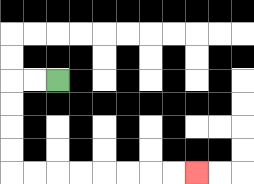{'start': '[2, 3]', 'end': '[8, 7]', 'path_directions': 'L,L,D,D,D,D,R,R,R,R,R,R,R,R', 'path_coordinates': '[[2, 3], [1, 3], [0, 3], [0, 4], [0, 5], [0, 6], [0, 7], [1, 7], [2, 7], [3, 7], [4, 7], [5, 7], [6, 7], [7, 7], [8, 7]]'}